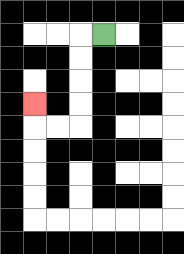{'start': '[4, 1]', 'end': '[1, 4]', 'path_directions': 'L,D,D,D,D,L,L,U', 'path_coordinates': '[[4, 1], [3, 1], [3, 2], [3, 3], [3, 4], [3, 5], [2, 5], [1, 5], [1, 4]]'}